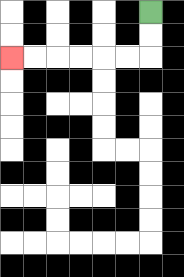{'start': '[6, 0]', 'end': '[0, 2]', 'path_directions': 'D,D,L,L,L,L,L,L', 'path_coordinates': '[[6, 0], [6, 1], [6, 2], [5, 2], [4, 2], [3, 2], [2, 2], [1, 2], [0, 2]]'}